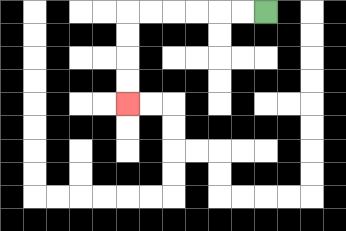{'start': '[11, 0]', 'end': '[5, 4]', 'path_directions': 'L,L,L,L,L,L,D,D,D,D', 'path_coordinates': '[[11, 0], [10, 0], [9, 0], [8, 0], [7, 0], [6, 0], [5, 0], [5, 1], [5, 2], [5, 3], [5, 4]]'}